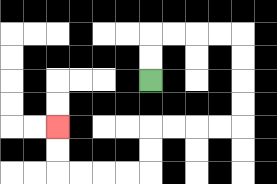{'start': '[6, 3]', 'end': '[2, 5]', 'path_directions': 'U,U,R,R,R,R,D,D,D,D,L,L,L,L,D,D,L,L,L,L,U,U', 'path_coordinates': '[[6, 3], [6, 2], [6, 1], [7, 1], [8, 1], [9, 1], [10, 1], [10, 2], [10, 3], [10, 4], [10, 5], [9, 5], [8, 5], [7, 5], [6, 5], [6, 6], [6, 7], [5, 7], [4, 7], [3, 7], [2, 7], [2, 6], [2, 5]]'}